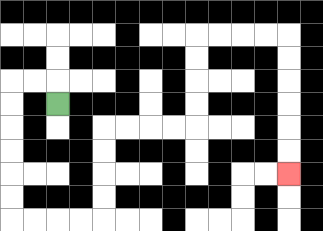{'start': '[2, 4]', 'end': '[12, 7]', 'path_directions': 'U,L,L,D,D,D,D,D,D,R,R,R,R,U,U,U,U,R,R,R,R,U,U,U,U,R,R,R,R,D,D,D,D,D,D', 'path_coordinates': '[[2, 4], [2, 3], [1, 3], [0, 3], [0, 4], [0, 5], [0, 6], [0, 7], [0, 8], [0, 9], [1, 9], [2, 9], [3, 9], [4, 9], [4, 8], [4, 7], [4, 6], [4, 5], [5, 5], [6, 5], [7, 5], [8, 5], [8, 4], [8, 3], [8, 2], [8, 1], [9, 1], [10, 1], [11, 1], [12, 1], [12, 2], [12, 3], [12, 4], [12, 5], [12, 6], [12, 7]]'}